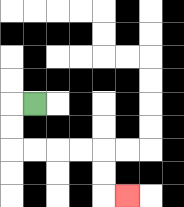{'start': '[1, 4]', 'end': '[5, 8]', 'path_directions': 'L,D,D,R,R,R,R,D,D,R', 'path_coordinates': '[[1, 4], [0, 4], [0, 5], [0, 6], [1, 6], [2, 6], [3, 6], [4, 6], [4, 7], [4, 8], [5, 8]]'}